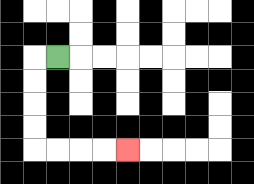{'start': '[2, 2]', 'end': '[5, 6]', 'path_directions': 'L,D,D,D,D,R,R,R,R', 'path_coordinates': '[[2, 2], [1, 2], [1, 3], [1, 4], [1, 5], [1, 6], [2, 6], [3, 6], [4, 6], [5, 6]]'}